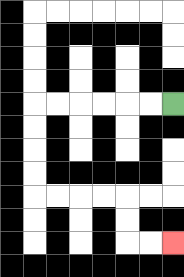{'start': '[7, 4]', 'end': '[7, 10]', 'path_directions': 'L,L,L,L,L,L,D,D,D,D,R,R,R,R,D,D,R,R', 'path_coordinates': '[[7, 4], [6, 4], [5, 4], [4, 4], [3, 4], [2, 4], [1, 4], [1, 5], [1, 6], [1, 7], [1, 8], [2, 8], [3, 8], [4, 8], [5, 8], [5, 9], [5, 10], [6, 10], [7, 10]]'}